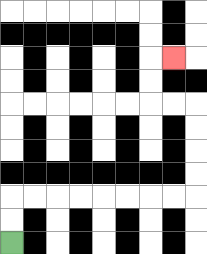{'start': '[0, 10]', 'end': '[7, 2]', 'path_directions': 'U,U,R,R,R,R,R,R,R,R,U,U,U,U,L,L,U,U,R', 'path_coordinates': '[[0, 10], [0, 9], [0, 8], [1, 8], [2, 8], [3, 8], [4, 8], [5, 8], [6, 8], [7, 8], [8, 8], [8, 7], [8, 6], [8, 5], [8, 4], [7, 4], [6, 4], [6, 3], [6, 2], [7, 2]]'}